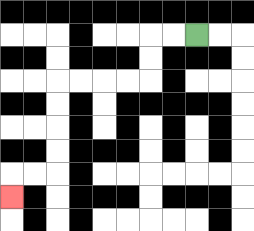{'start': '[8, 1]', 'end': '[0, 8]', 'path_directions': 'L,L,D,D,L,L,L,L,D,D,D,D,L,L,D', 'path_coordinates': '[[8, 1], [7, 1], [6, 1], [6, 2], [6, 3], [5, 3], [4, 3], [3, 3], [2, 3], [2, 4], [2, 5], [2, 6], [2, 7], [1, 7], [0, 7], [0, 8]]'}